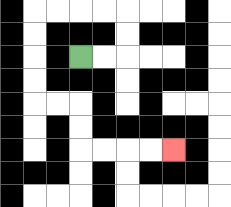{'start': '[3, 2]', 'end': '[7, 6]', 'path_directions': 'R,R,U,U,L,L,L,L,D,D,D,D,R,R,D,D,R,R,R,R', 'path_coordinates': '[[3, 2], [4, 2], [5, 2], [5, 1], [5, 0], [4, 0], [3, 0], [2, 0], [1, 0], [1, 1], [1, 2], [1, 3], [1, 4], [2, 4], [3, 4], [3, 5], [3, 6], [4, 6], [5, 6], [6, 6], [7, 6]]'}